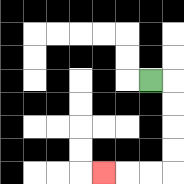{'start': '[6, 3]', 'end': '[4, 7]', 'path_directions': 'R,D,D,D,D,L,L,L', 'path_coordinates': '[[6, 3], [7, 3], [7, 4], [7, 5], [7, 6], [7, 7], [6, 7], [5, 7], [4, 7]]'}